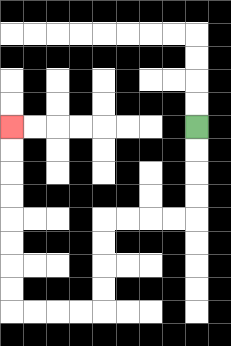{'start': '[8, 5]', 'end': '[0, 5]', 'path_directions': 'D,D,D,D,L,L,L,L,D,D,D,D,L,L,L,L,U,U,U,U,U,U,U,U', 'path_coordinates': '[[8, 5], [8, 6], [8, 7], [8, 8], [8, 9], [7, 9], [6, 9], [5, 9], [4, 9], [4, 10], [4, 11], [4, 12], [4, 13], [3, 13], [2, 13], [1, 13], [0, 13], [0, 12], [0, 11], [0, 10], [0, 9], [0, 8], [0, 7], [0, 6], [0, 5]]'}